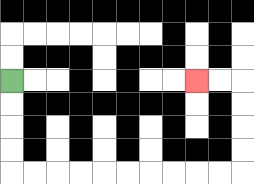{'start': '[0, 3]', 'end': '[8, 3]', 'path_directions': 'D,D,D,D,R,R,R,R,R,R,R,R,R,R,U,U,U,U,L,L', 'path_coordinates': '[[0, 3], [0, 4], [0, 5], [0, 6], [0, 7], [1, 7], [2, 7], [3, 7], [4, 7], [5, 7], [6, 7], [7, 7], [8, 7], [9, 7], [10, 7], [10, 6], [10, 5], [10, 4], [10, 3], [9, 3], [8, 3]]'}